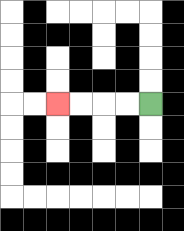{'start': '[6, 4]', 'end': '[2, 4]', 'path_directions': 'L,L,L,L', 'path_coordinates': '[[6, 4], [5, 4], [4, 4], [3, 4], [2, 4]]'}